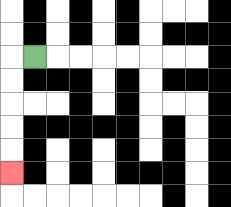{'start': '[1, 2]', 'end': '[0, 7]', 'path_directions': 'L,D,D,D,D,D', 'path_coordinates': '[[1, 2], [0, 2], [0, 3], [0, 4], [0, 5], [0, 6], [0, 7]]'}